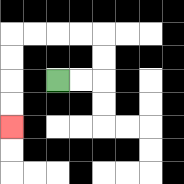{'start': '[2, 3]', 'end': '[0, 5]', 'path_directions': 'R,R,U,U,L,L,L,L,D,D,D,D', 'path_coordinates': '[[2, 3], [3, 3], [4, 3], [4, 2], [4, 1], [3, 1], [2, 1], [1, 1], [0, 1], [0, 2], [0, 3], [0, 4], [0, 5]]'}